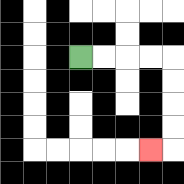{'start': '[3, 2]', 'end': '[6, 6]', 'path_directions': 'R,R,R,R,D,D,D,D,L', 'path_coordinates': '[[3, 2], [4, 2], [5, 2], [6, 2], [7, 2], [7, 3], [7, 4], [7, 5], [7, 6], [6, 6]]'}